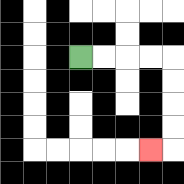{'start': '[3, 2]', 'end': '[6, 6]', 'path_directions': 'R,R,R,R,D,D,D,D,L', 'path_coordinates': '[[3, 2], [4, 2], [5, 2], [6, 2], [7, 2], [7, 3], [7, 4], [7, 5], [7, 6], [6, 6]]'}